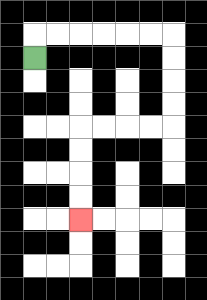{'start': '[1, 2]', 'end': '[3, 9]', 'path_directions': 'U,R,R,R,R,R,R,D,D,D,D,L,L,L,L,D,D,D,D', 'path_coordinates': '[[1, 2], [1, 1], [2, 1], [3, 1], [4, 1], [5, 1], [6, 1], [7, 1], [7, 2], [7, 3], [7, 4], [7, 5], [6, 5], [5, 5], [4, 5], [3, 5], [3, 6], [3, 7], [3, 8], [3, 9]]'}